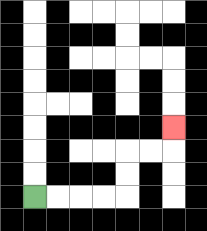{'start': '[1, 8]', 'end': '[7, 5]', 'path_directions': 'R,R,R,R,U,U,R,R,U', 'path_coordinates': '[[1, 8], [2, 8], [3, 8], [4, 8], [5, 8], [5, 7], [5, 6], [6, 6], [7, 6], [7, 5]]'}